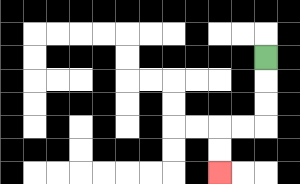{'start': '[11, 2]', 'end': '[9, 7]', 'path_directions': 'D,D,D,L,L,D,D', 'path_coordinates': '[[11, 2], [11, 3], [11, 4], [11, 5], [10, 5], [9, 5], [9, 6], [9, 7]]'}